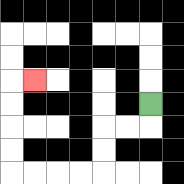{'start': '[6, 4]', 'end': '[1, 3]', 'path_directions': 'D,L,L,D,D,L,L,L,L,U,U,U,U,R', 'path_coordinates': '[[6, 4], [6, 5], [5, 5], [4, 5], [4, 6], [4, 7], [3, 7], [2, 7], [1, 7], [0, 7], [0, 6], [0, 5], [0, 4], [0, 3], [1, 3]]'}